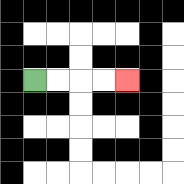{'start': '[1, 3]', 'end': '[5, 3]', 'path_directions': 'R,R,R,R', 'path_coordinates': '[[1, 3], [2, 3], [3, 3], [4, 3], [5, 3]]'}